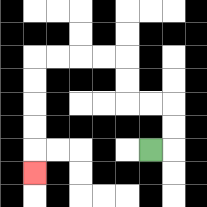{'start': '[6, 6]', 'end': '[1, 7]', 'path_directions': 'R,U,U,L,L,U,U,L,L,L,L,D,D,D,D,D', 'path_coordinates': '[[6, 6], [7, 6], [7, 5], [7, 4], [6, 4], [5, 4], [5, 3], [5, 2], [4, 2], [3, 2], [2, 2], [1, 2], [1, 3], [1, 4], [1, 5], [1, 6], [1, 7]]'}